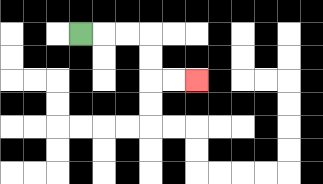{'start': '[3, 1]', 'end': '[8, 3]', 'path_directions': 'R,R,R,D,D,R,R', 'path_coordinates': '[[3, 1], [4, 1], [5, 1], [6, 1], [6, 2], [6, 3], [7, 3], [8, 3]]'}